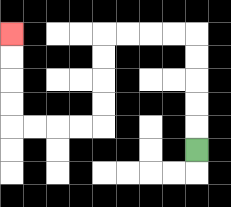{'start': '[8, 6]', 'end': '[0, 1]', 'path_directions': 'U,U,U,U,U,L,L,L,L,D,D,D,D,L,L,L,L,U,U,U,U', 'path_coordinates': '[[8, 6], [8, 5], [8, 4], [8, 3], [8, 2], [8, 1], [7, 1], [6, 1], [5, 1], [4, 1], [4, 2], [4, 3], [4, 4], [4, 5], [3, 5], [2, 5], [1, 5], [0, 5], [0, 4], [0, 3], [0, 2], [0, 1]]'}